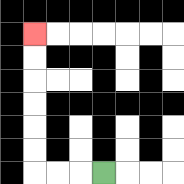{'start': '[4, 7]', 'end': '[1, 1]', 'path_directions': 'L,L,L,U,U,U,U,U,U', 'path_coordinates': '[[4, 7], [3, 7], [2, 7], [1, 7], [1, 6], [1, 5], [1, 4], [1, 3], [1, 2], [1, 1]]'}